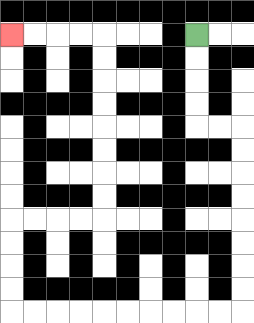{'start': '[8, 1]', 'end': '[0, 1]', 'path_directions': 'D,D,D,D,R,R,D,D,D,D,D,D,D,D,L,L,L,L,L,L,L,L,L,L,U,U,U,U,R,R,R,R,U,U,U,U,U,U,U,U,L,L,L,L', 'path_coordinates': '[[8, 1], [8, 2], [8, 3], [8, 4], [8, 5], [9, 5], [10, 5], [10, 6], [10, 7], [10, 8], [10, 9], [10, 10], [10, 11], [10, 12], [10, 13], [9, 13], [8, 13], [7, 13], [6, 13], [5, 13], [4, 13], [3, 13], [2, 13], [1, 13], [0, 13], [0, 12], [0, 11], [0, 10], [0, 9], [1, 9], [2, 9], [3, 9], [4, 9], [4, 8], [4, 7], [4, 6], [4, 5], [4, 4], [4, 3], [4, 2], [4, 1], [3, 1], [2, 1], [1, 1], [0, 1]]'}